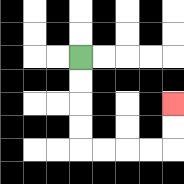{'start': '[3, 2]', 'end': '[7, 4]', 'path_directions': 'D,D,D,D,R,R,R,R,U,U', 'path_coordinates': '[[3, 2], [3, 3], [3, 4], [3, 5], [3, 6], [4, 6], [5, 6], [6, 6], [7, 6], [7, 5], [7, 4]]'}